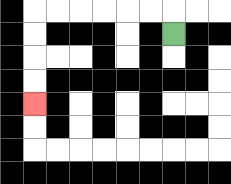{'start': '[7, 1]', 'end': '[1, 4]', 'path_directions': 'U,L,L,L,L,L,L,D,D,D,D', 'path_coordinates': '[[7, 1], [7, 0], [6, 0], [5, 0], [4, 0], [3, 0], [2, 0], [1, 0], [1, 1], [1, 2], [1, 3], [1, 4]]'}